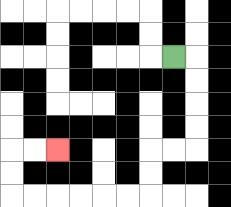{'start': '[7, 2]', 'end': '[2, 6]', 'path_directions': 'R,D,D,D,D,L,L,D,D,L,L,L,L,L,L,U,U,R,R', 'path_coordinates': '[[7, 2], [8, 2], [8, 3], [8, 4], [8, 5], [8, 6], [7, 6], [6, 6], [6, 7], [6, 8], [5, 8], [4, 8], [3, 8], [2, 8], [1, 8], [0, 8], [0, 7], [0, 6], [1, 6], [2, 6]]'}